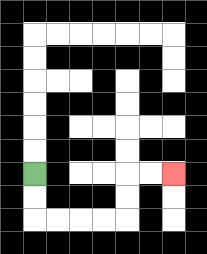{'start': '[1, 7]', 'end': '[7, 7]', 'path_directions': 'D,D,R,R,R,R,U,U,R,R', 'path_coordinates': '[[1, 7], [1, 8], [1, 9], [2, 9], [3, 9], [4, 9], [5, 9], [5, 8], [5, 7], [6, 7], [7, 7]]'}